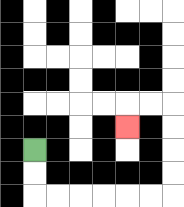{'start': '[1, 6]', 'end': '[5, 5]', 'path_directions': 'D,D,R,R,R,R,R,R,U,U,U,U,L,L,D', 'path_coordinates': '[[1, 6], [1, 7], [1, 8], [2, 8], [3, 8], [4, 8], [5, 8], [6, 8], [7, 8], [7, 7], [7, 6], [7, 5], [7, 4], [6, 4], [5, 4], [5, 5]]'}